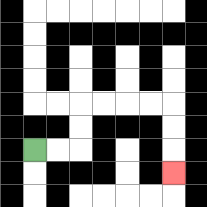{'start': '[1, 6]', 'end': '[7, 7]', 'path_directions': 'R,R,U,U,R,R,R,R,D,D,D', 'path_coordinates': '[[1, 6], [2, 6], [3, 6], [3, 5], [3, 4], [4, 4], [5, 4], [6, 4], [7, 4], [7, 5], [7, 6], [7, 7]]'}